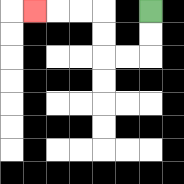{'start': '[6, 0]', 'end': '[1, 0]', 'path_directions': 'D,D,L,L,U,U,L,L,L', 'path_coordinates': '[[6, 0], [6, 1], [6, 2], [5, 2], [4, 2], [4, 1], [4, 0], [3, 0], [2, 0], [1, 0]]'}